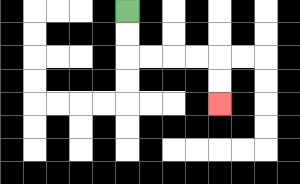{'start': '[5, 0]', 'end': '[9, 4]', 'path_directions': 'D,D,R,R,R,R,D,D', 'path_coordinates': '[[5, 0], [5, 1], [5, 2], [6, 2], [7, 2], [8, 2], [9, 2], [9, 3], [9, 4]]'}